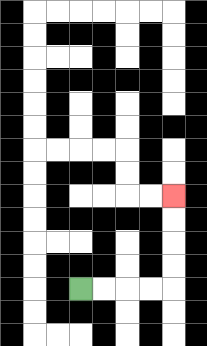{'start': '[3, 12]', 'end': '[7, 8]', 'path_directions': 'R,R,R,R,U,U,U,U', 'path_coordinates': '[[3, 12], [4, 12], [5, 12], [6, 12], [7, 12], [7, 11], [7, 10], [7, 9], [7, 8]]'}